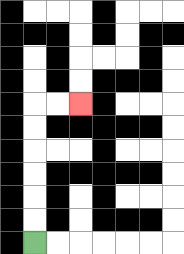{'start': '[1, 10]', 'end': '[3, 4]', 'path_directions': 'U,U,U,U,U,U,R,R', 'path_coordinates': '[[1, 10], [1, 9], [1, 8], [1, 7], [1, 6], [1, 5], [1, 4], [2, 4], [3, 4]]'}